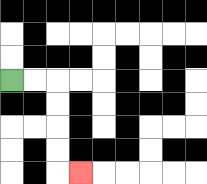{'start': '[0, 3]', 'end': '[3, 7]', 'path_directions': 'R,R,D,D,D,D,R', 'path_coordinates': '[[0, 3], [1, 3], [2, 3], [2, 4], [2, 5], [2, 6], [2, 7], [3, 7]]'}